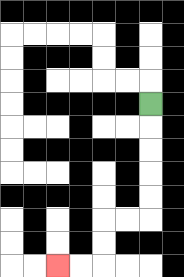{'start': '[6, 4]', 'end': '[2, 11]', 'path_directions': 'D,D,D,D,D,L,L,D,D,L,L', 'path_coordinates': '[[6, 4], [6, 5], [6, 6], [6, 7], [6, 8], [6, 9], [5, 9], [4, 9], [4, 10], [4, 11], [3, 11], [2, 11]]'}